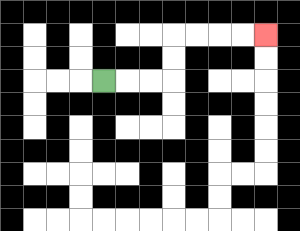{'start': '[4, 3]', 'end': '[11, 1]', 'path_directions': 'R,R,R,U,U,R,R,R,R', 'path_coordinates': '[[4, 3], [5, 3], [6, 3], [7, 3], [7, 2], [7, 1], [8, 1], [9, 1], [10, 1], [11, 1]]'}